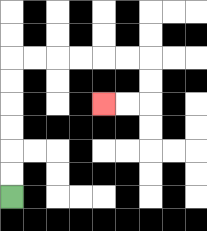{'start': '[0, 8]', 'end': '[4, 4]', 'path_directions': 'U,U,U,U,U,U,R,R,R,R,R,R,D,D,L,L', 'path_coordinates': '[[0, 8], [0, 7], [0, 6], [0, 5], [0, 4], [0, 3], [0, 2], [1, 2], [2, 2], [3, 2], [4, 2], [5, 2], [6, 2], [6, 3], [6, 4], [5, 4], [4, 4]]'}